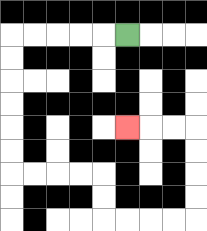{'start': '[5, 1]', 'end': '[5, 5]', 'path_directions': 'L,L,L,L,L,D,D,D,D,D,D,R,R,R,R,D,D,R,R,R,R,U,U,U,U,L,L,L', 'path_coordinates': '[[5, 1], [4, 1], [3, 1], [2, 1], [1, 1], [0, 1], [0, 2], [0, 3], [0, 4], [0, 5], [0, 6], [0, 7], [1, 7], [2, 7], [3, 7], [4, 7], [4, 8], [4, 9], [5, 9], [6, 9], [7, 9], [8, 9], [8, 8], [8, 7], [8, 6], [8, 5], [7, 5], [6, 5], [5, 5]]'}